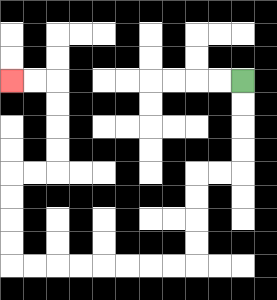{'start': '[10, 3]', 'end': '[0, 3]', 'path_directions': 'D,D,D,D,L,L,D,D,D,D,L,L,L,L,L,L,L,L,U,U,U,U,R,R,U,U,U,U,L,L', 'path_coordinates': '[[10, 3], [10, 4], [10, 5], [10, 6], [10, 7], [9, 7], [8, 7], [8, 8], [8, 9], [8, 10], [8, 11], [7, 11], [6, 11], [5, 11], [4, 11], [3, 11], [2, 11], [1, 11], [0, 11], [0, 10], [0, 9], [0, 8], [0, 7], [1, 7], [2, 7], [2, 6], [2, 5], [2, 4], [2, 3], [1, 3], [0, 3]]'}